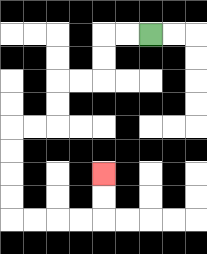{'start': '[6, 1]', 'end': '[4, 7]', 'path_directions': 'L,L,D,D,L,L,D,D,L,L,D,D,D,D,R,R,R,R,U,U', 'path_coordinates': '[[6, 1], [5, 1], [4, 1], [4, 2], [4, 3], [3, 3], [2, 3], [2, 4], [2, 5], [1, 5], [0, 5], [0, 6], [0, 7], [0, 8], [0, 9], [1, 9], [2, 9], [3, 9], [4, 9], [4, 8], [4, 7]]'}